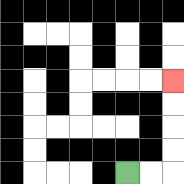{'start': '[5, 7]', 'end': '[7, 3]', 'path_directions': 'R,R,U,U,U,U', 'path_coordinates': '[[5, 7], [6, 7], [7, 7], [7, 6], [7, 5], [7, 4], [7, 3]]'}